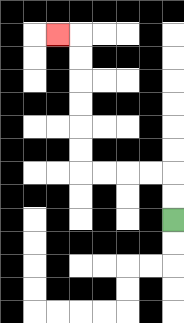{'start': '[7, 9]', 'end': '[2, 1]', 'path_directions': 'U,U,L,L,L,L,U,U,U,U,U,U,L', 'path_coordinates': '[[7, 9], [7, 8], [7, 7], [6, 7], [5, 7], [4, 7], [3, 7], [3, 6], [3, 5], [3, 4], [3, 3], [3, 2], [3, 1], [2, 1]]'}